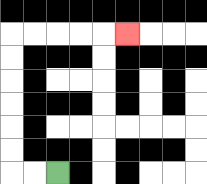{'start': '[2, 7]', 'end': '[5, 1]', 'path_directions': 'L,L,U,U,U,U,U,U,R,R,R,R,R', 'path_coordinates': '[[2, 7], [1, 7], [0, 7], [0, 6], [0, 5], [0, 4], [0, 3], [0, 2], [0, 1], [1, 1], [2, 1], [3, 1], [4, 1], [5, 1]]'}